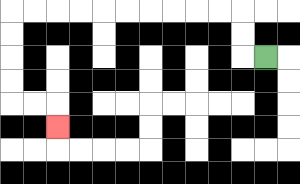{'start': '[11, 2]', 'end': '[2, 5]', 'path_directions': 'L,U,U,L,L,L,L,L,L,L,L,L,L,D,D,D,D,R,R,D', 'path_coordinates': '[[11, 2], [10, 2], [10, 1], [10, 0], [9, 0], [8, 0], [7, 0], [6, 0], [5, 0], [4, 0], [3, 0], [2, 0], [1, 0], [0, 0], [0, 1], [0, 2], [0, 3], [0, 4], [1, 4], [2, 4], [2, 5]]'}